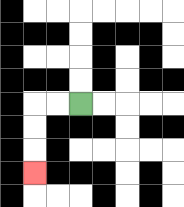{'start': '[3, 4]', 'end': '[1, 7]', 'path_directions': 'L,L,D,D,D', 'path_coordinates': '[[3, 4], [2, 4], [1, 4], [1, 5], [1, 6], [1, 7]]'}